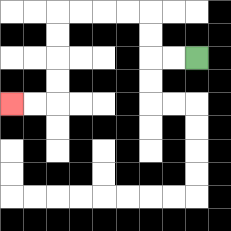{'start': '[8, 2]', 'end': '[0, 4]', 'path_directions': 'L,L,U,U,L,L,L,L,D,D,D,D,L,L', 'path_coordinates': '[[8, 2], [7, 2], [6, 2], [6, 1], [6, 0], [5, 0], [4, 0], [3, 0], [2, 0], [2, 1], [2, 2], [2, 3], [2, 4], [1, 4], [0, 4]]'}